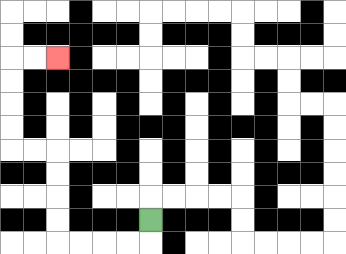{'start': '[6, 9]', 'end': '[2, 2]', 'path_directions': 'D,L,L,L,L,U,U,U,U,L,L,U,U,U,U,R,R', 'path_coordinates': '[[6, 9], [6, 10], [5, 10], [4, 10], [3, 10], [2, 10], [2, 9], [2, 8], [2, 7], [2, 6], [1, 6], [0, 6], [0, 5], [0, 4], [0, 3], [0, 2], [1, 2], [2, 2]]'}